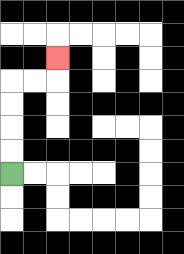{'start': '[0, 7]', 'end': '[2, 2]', 'path_directions': 'U,U,U,U,R,R,U', 'path_coordinates': '[[0, 7], [0, 6], [0, 5], [0, 4], [0, 3], [1, 3], [2, 3], [2, 2]]'}